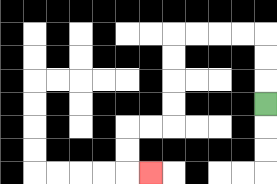{'start': '[11, 4]', 'end': '[6, 7]', 'path_directions': 'U,U,U,L,L,L,L,D,D,D,D,L,L,D,D,R', 'path_coordinates': '[[11, 4], [11, 3], [11, 2], [11, 1], [10, 1], [9, 1], [8, 1], [7, 1], [7, 2], [7, 3], [7, 4], [7, 5], [6, 5], [5, 5], [5, 6], [5, 7], [6, 7]]'}